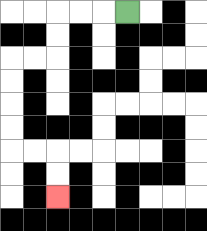{'start': '[5, 0]', 'end': '[2, 8]', 'path_directions': 'L,L,L,D,D,L,L,D,D,D,D,R,R,D,D', 'path_coordinates': '[[5, 0], [4, 0], [3, 0], [2, 0], [2, 1], [2, 2], [1, 2], [0, 2], [0, 3], [0, 4], [0, 5], [0, 6], [1, 6], [2, 6], [2, 7], [2, 8]]'}